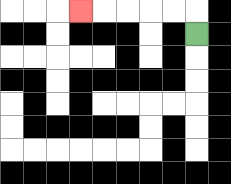{'start': '[8, 1]', 'end': '[3, 0]', 'path_directions': 'U,L,L,L,L,L', 'path_coordinates': '[[8, 1], [8, 0], [7, 0], [6, 0], [5, 0], [4, 0], [3, 0]]'}